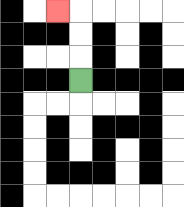{'start': '[3, 3]', 'end': '[2, 0]', 'path_directions': 'U,U,U,L', 'path_coordinates': '[[3, 3], [3, 2], [3, 1], [3, 0], [2, 0]]'}